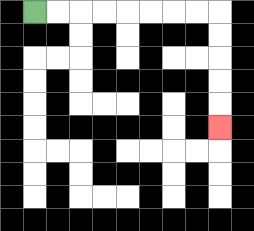{'start': '[1, 0]', 'end': '[9, 5]', 'path_directions': 'R,R,R,R,R,R,R,R,D,D,D,D,D', 'path_coordinates': '[[1, 0], [2, 0], [3, 0], [4, 0], [5, 0], [6, 0], [7, 0], [8, 0], [9, 0], [9, 1], [9, 2], [9, 3], [9, 4], [9, 5]]'}